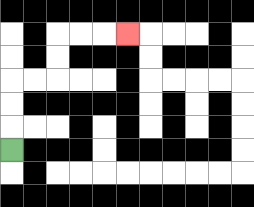{'start': '[0, 6]', 'end': '[5, 1]', 'path_directions': 'U,U,U,R,R,U,U,R,R,R', 'path_coordinates': '[[0, 6], [0, 5], [0, 4], [0, 3], [1, 3], [2, 3], [2, 2], [2, 1], [3, 1], [4, 1], [5, 1]]'}